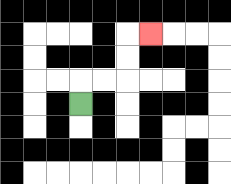{'start': '[3, 4]', 'end': '[6, 1]', 'path_directions': 'U,R,R,U,U,R', 'path_coordinates': '[[3, 4], [3, 3], [4, 3], [5, 3], [5, 2], [5, 1], [6, 1]]'}